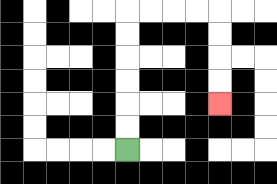{'start': '[5, 6]', 'end': '[9, 4]', 'path_directions': 'U,U,U,U,U,U,R,R,R,R,D,D,D,D', 'path_coordinates': '[[5, 6], [5, 5], [5, 4], [5, 3], [5, 2], [5, 1], [5, 0], [6, 0], [7, 0], [8, 0], [9, 0], [9, 1], [9, 2], [9, 3], [9, 4]]'}